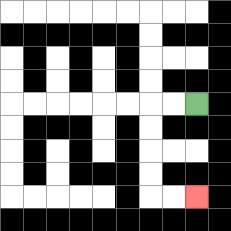{'start': '[8, 4]', 'end': '[8, 8]', 'path_directions': 'L,L,D,D,D,D,R,R', 'path_coordinates': '[[8, 4], [7, 4], [6, 4], [6, 5], [6, 6], [6, 7], [6, 8], [7, 8], [8, 8]]'}